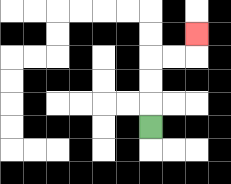{'start': '[6, 5]', 'end': '[8, 1]', 'path_directions': 'U,U,U,R,R,U', 'path_coordinates': '[[6, 5], [6, 4], [6, 3], [6, 2], [7, 2], [8, 2], [8, 1]]'}